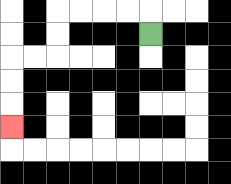{'start': '[6, 1]', 'end': '[0, 5]', 'path_directions': 'U,L,L,L,L,D,D,L,L,D,D,D', 'path_coordinates': '[[6, 1], [6, 0], [5, 0], [4, 0], [3, 0], [2, 0], [2, 1], [2, 2], [1, 2], [0, 2], [0, 3], [0, 4], [0, 5]]'}